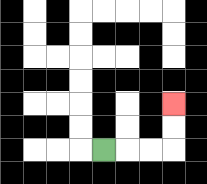{'start': '[4, 6]', 'end': '[7, 4]', 'path_directions': 'R,R,R,U,U', 'path_coordinates': '[[4, 6], [5, 6], [6, 6], [7, 6], [7, 5], [7, 4]]'}